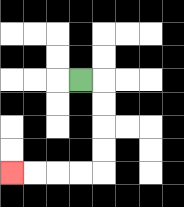{'start': '[3, 3]', 'end': '[0, 7]', 'path_directions': 'R,D,D,D,D,L,L,L,L', 'path_coordinates': '[[3, 3], [4, 3], [4, 4], [4, 5], [4, 6], [4, 7], [3, 7], [2, 7], [1, 7], [0, 7]]'}